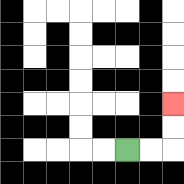{'start': '[5, 6]', 'end': '[7, 4]', 'path_directions': 'R,R,U,U', 'path_coordinates': '[[5, 6], [6, 6], [7, 6], [7, 5], [7, 4]]'}